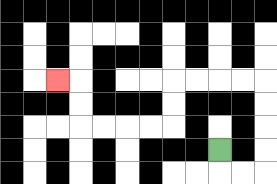{'start': '[9, 6]', 'end': '[2, 3]', 'path_directions': 'D,R,R,U,U,U,U,L,L,L,L,D,D,L,L,L,L,U,U,L', 'path_coordinates': '[[9, 6], [9, 7], [10, 7], [11, 7], [11, 6], [11, 5], [11, 4], [11, 3], [10, 3], [9, 3], [8, 3], [7, 3], [7, 4], [7, 5], [6, 5], [5, 5], [4, 5], [3, 5], [3, 4], [3, 3], [2, 3]]'}